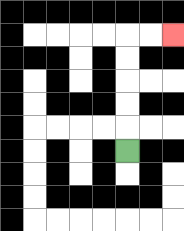{'start': '[5, 6]', 'end': '[7, 1]', 'path_directions': 'U,U,U,U,U,R,R', 'path_coordinates': '[[5, 6], [5, 5], [5, 4], [5, 3], [5, 2], [5, 1], [6, 1], [7, 1]]'}